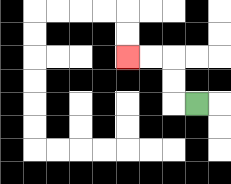{'start': '[8, 4]', 'end': '[5, 2]', 'path_directions': 'L,U,U,L,L', 'path_coordinates': '[[8, 4], [7, 4], [7, 3], [7, 2], [6, 2], [5, 2]]'}